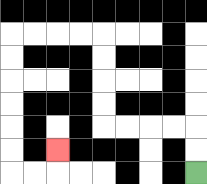{'start': '[8, 7]', 'end': '[2, 6]', 'path_directions': 'U,U,L,L,L,L,U,U,U,U,L,L,L,L,D,D,D,D,D,D,R,R,U', 'path_coordinates': '[[8, 7], [8, 6], [8, 5], [7, 5], [6, 5], [5, 5], [4, 5], [4, 4], [4, 3], [4, 2], [4, 1], [3, 1], [2, 1], [1, 1], [0, 1], [0, 2], [0, 3], [0, 4], [0, 5], [0, 6], [0, 7], [1, 7], [2, 7], [2, 6]]'}